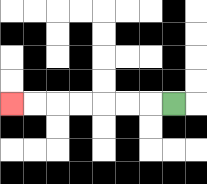{'start': '[7, 4]', 'end': '[0, 4]', 'path_directions': 'L,L,L,L,L,L,L', 'path_coordinates': '[[7, 4], [6, 4], [5, 4], [4, 4], [3, 4], [2, 4], [1, 4], [0, 4]]'}